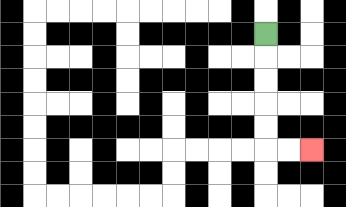{'start': '[11, 1]', 'end': '[13, 6]', 'path_directions': 'D,D,D,D,D,R,R', 'path_coordinates': '[[11, 1], [11, 2], [11, 3], [11, 4], [11, 5], [11, 6], [12, 6], [13, 6]]'}